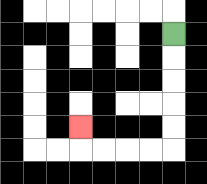{'start': '[7, 1]', 'end': '[3, 5]', 'path_directions': 'D,D,D,D,D,L,L,L,L,U', 'path_coordinates': '[[7, 1], [7, 2], [7, 3], [7, 4], [7, 5], [7, 6], [6, 6], [5, 6], [4, 6], [3, 6], [3, 5]]'}